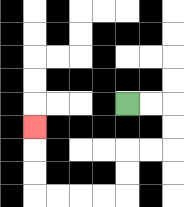{'start': '[5, 4]', 'end': '[1, 5]', 'path_directions': 'R,R,D,D,L,L,D,D,L,L,L,L,U,U,U', 'path_coordinates': '[[5, 4], [6, 4], [7, 4], [7, 5], [7, 6], [6, 6], [5, 6], [5, 7], [5, 8], [4, 8], [3, 8], [2, 8], [1, 8], [1, 7], [1, 6], [1, 5]]'}